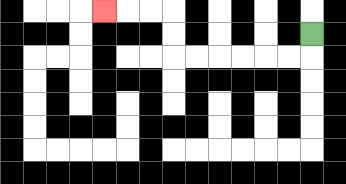{'start': '[13, 1]', 'end': '[4, 0]', 'path_directions': 'D,L,L,L,L,L,L,U,U,L,L,L', 'path_coordinates': '[[13, 1], [13, 2], [12, 2], [11, 2], [10, 2], [9, 2], [8, 2], [7, 2], [7, 1], [7, 0], [6, 0], [5, 0], [4, 0]]'}